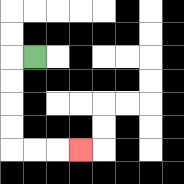{'start': '[1, 2]', 'end': '[3, 6]', 'path_directions': 'L,D,D,D,D,R,R,R', 'path_coordinates': '[[1, 2], [0, 2], [0, 3], [0, 4], [0, 5], [0, 6], [1, 6], [2, 6], [3, 6]]'}